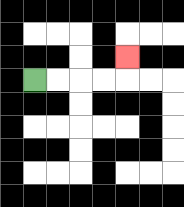{'start': '[1, 3]', 'end': '[5, 2]', 'path_directions': 'R,R,R,R,U', 'path_coordinates': '[[1, 3], [2, 3], [3, 3], [4, 3], [5, 3], [5, 2]]'}